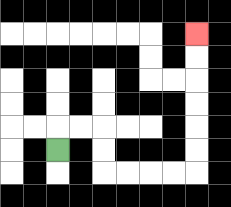{'start': '[2, 6]', 'end': '[8, 1]', 'path_directions': 'U,R,R,D,D,R,R,R,R,U,U,U,U,U,U', 'path_coordinates': '[[2, 6], [2, 5], [3, 5], [4, 5], [4, 6], [4, 7], [5, 7], [6, 7], [7, 7], [8, 7], [8, 6], [8, 5], [8, 4], [8, 3], [8, 2], [8, 1]]'}